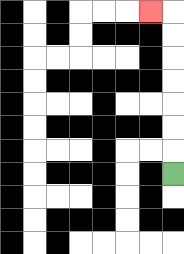{'start': '[7, 7]', 'end': '[6, 0]', 'path_directions': 'U,U,U,U,U,U,U,L', 'path_coordinates': '[[7, 7], [7, 6], [7, 5], [7, 4], [7, 3], [7, 2], [7, 1], [7, 0], [6, 0]]'}